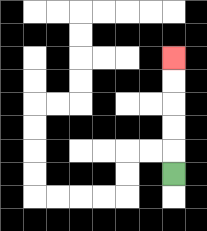{'start': '[7, 7]', 'end': '[7, 2]', 'path_directions': 'U,U,U,U,U', 'path_coordinates': '[[7, 7], [7, 6], [7, 5], [7, 4], [7, 3], [7, 2]]'}